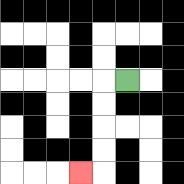{'start': '[5, 3]', 'end': '[3, 7]', 'path_directions': 'L,D,D,D,D,L', 'path_coordinates': '[[5, 3], [4, 3], [4, 4], [4, 5], [4, 6], [4, 7], [3, 7]]'}